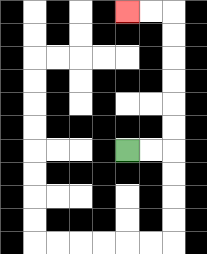{'start': '[5, 6]', 'end': '[5, 0]', 'path_directions': 'R,R,U,U,U,U,U,U,L,L', 'path_coordinates': '[[5, 6], [6, 6], [7, 6], [7, 5], [7, 4], [7, 3], [7, 2], [7, 1], [7, 0], [6, 0], [5, 0]]'}